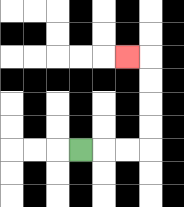{'start': '[3, 6]', 'end': '[5, 2]', 'path_directions': 'R,R,R,U,U,U,U,L', 'path_coordinates': '[[3, 6], [4, 6], [5, 6], [6, 6], [6, 5], [6, 4], [6, 3], [6, 2], [5, 2]]'}